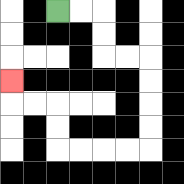{'start': '[2, 0]', 'end': '[0, 3]', 'path_directions': 'R,R,D,D,R,R,D,D,D,D,L,L,L,L,U,U,L,L,U', 'path_coordinates': '[[2, 0], [3, 0], [4, 0], [4, 1], [4, 2], [5, 2], [6, 2], [6, 3], [6, 4], [6, 5], [6, 6], [5, 6], [4, 6], [3, 6], [2, 6], [2, 5], [2, 4], [1, 4], [0, 4], [0, 3]]'}